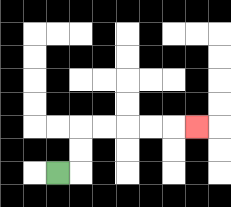{'start': '[2, 7]', 'end': '[8, 5]', 'path_directions': 'R,U,U,R,R,R,R,R', 'path_coordinates': '[[2, 7], [3, 7], [3, 6], [3, 5], [4, 5], [5, 5], [6, 5], [7, 5], [8, 5]]'}